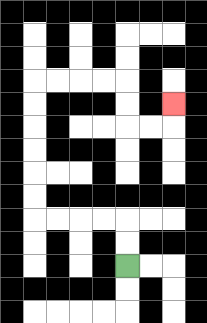{'start': '[5, 11]', 'end': '[7, 4]', 'path_directions': 'U,U,L,L,L,L,U,U,U,U,U,U,R,R,R,R,D,D,R,R,U', 'path_coordinates': '[[5, 11], [5, 10], [5, 9], [4, 9], [3, 9], [2, 9], [1, 9], [1, 8], [1, 7], [1, 6], [1, 5], [1, 4], [1, 3], [2, 3], [3, 3], [4, 3], [5, 3], [5, 4], [5, 5], [6, 5], [7, 5], [7, 4]]'}